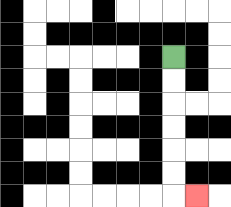{'start': '[7, 2]', 'end': '[8, 8]', 'path_directions': 'D,D,D,D,D,D,R', 'path_coordinates': '[[7, 2], [7, 3], [7, 4], [7, 5], [7, 6], [7, 7], [7, 8], [8, 8]]'}